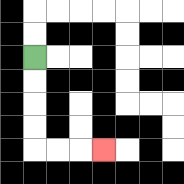{'start': '[1, 2]', 'end': '[4, 6]', 'path_directions': 'D,D,D,D,R,R,R', 'path_coordinates': '[[1, 2], [1, 3], [1, 4], [1, 5], [1, 6], [2, 6], [3, 6], [4, 6]]'}